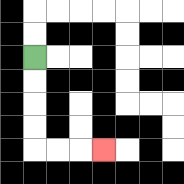{'start': '[1, 2]', 'end': '[4, 6]', 'path_directions': 'D,D,D,D,R,R,R', 'path_coordinates': '[[1, 2], [1, 3], [1, 4], [1, 5], [1, 6], [2, 6], [3, 6], [4, 6]]'}